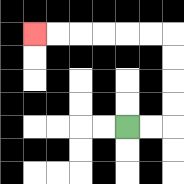{'start': '[5, 5]', 'end': '[1, 1]', 'path_directions': 'R,R,U,U,U,U,L,L,L,L,L,L', 'path_coordinates': '[[5, 5], [6, 5], [7, 5], [7, 4], [7, 3], [7, 2], [7, 1], [6, 1], [5, 1], [4, 1], [3, 1], [2, 1], [1, 1]]'}